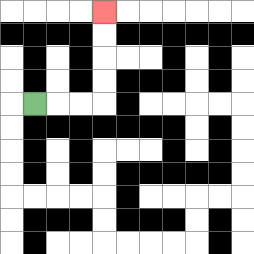{'start': '[1, 4]', 'end': '[4, 0]', 'path_directions': 'R,R,R,U,U,U,U', 'path_coordinates': '[[1, 4], [2, 4], [3, 4], [4, 4], [4, 3], [4, 2], [4, 1], [4, 0]]'}